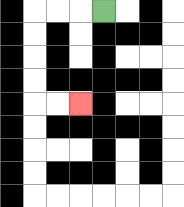{'start': '[4, 0]', 'end': '[3, 4]', 'path_directions': 'L,L,L,D,D,D,D,R,R', 'path_coordinates': '[[4, 0], [3, 0], [2, 0], [1, 0], [1, 1], [1, 2], [1, 3], [1, 4], [2, 4], [3, 4]]'}